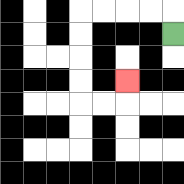{'start': '[7, 1]', 'end': '[5, 3]', 'path_directions': 'U,L,L,L,L,D,D,D,D,R,R,U', 'path_coordinates': '[[7, 1], [7, 0], [6, 0], [5, 0], [4, 0], [3, 0], [3, 1], [3, 2], [3, 3], [3, 4], [4, 4], [5, 4], [5, 3]]'}